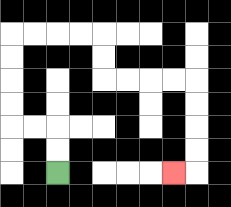{'start': '[2, 7]', 'end': '[7, 7]', 'path_directions': 'U,U,L,L,U,U,U,U,R,R,R,R,D,D,R,R,R,R,D,D,D,D,L', 'path_coordinates': '[[2, 7], [2, 6], [2, 5], [1, 5], [0, 5], [0, 4], [0, 3], [0, 2], [0, 1], [1, 1], [2, 1], [3, 1], [4, 1], [4, 2], [4, 3], [5, 3], [6, 3], [7, 3], [8, 3], [8, 4], [8, 5], [8, 6], [8, 7], [7, 7]]'}